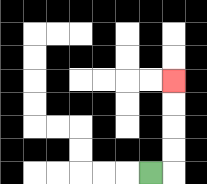{'start': '[6, 7]', 'end': '[7, 3]', 'path_directions': 'R,U,U,U,U', 'path_coordinates': '[[6, 7], [7, 7], [7, 6], [7, 5], [7, 4], [7, 3]]'}